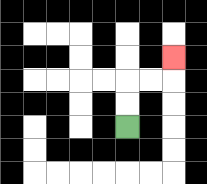{'start': '[5, 5]', 'end': '[7, 2]', 'path_directions': 'U,U,R,R,U', 'path_coordinates': '[[5, 5], [5, 4], [5, 3], [6, 3], [7, 3], [7, 2]]'}